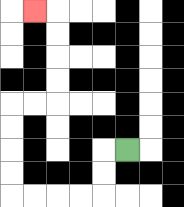{'start': '[5, 6]', 'end': '[1, 0]', 'path_directions': 'L,D,D,L,L,L,L,U,U,U,U,R,R,U,U,U,U,L', 'path_coordinates': '[[5, 6], [4, 6], [4, 7], [4, 8], [3, 8], [2, 8], [1, 8], [0, 8], [0, 7], [0, 6], [0, 5], [0, 4], [1, 4], [2, 4], [2, 3], [2, 2], [2, 1], [2, 0], [1, 0]]'}